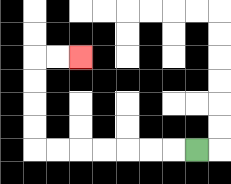{'start': '[8, 6]', 'end': '[3, 2]', 'path_directions': 'L,L,L,L,L,L,L,U,U,U,U,R,R', 'path_coordinates': '[[8, 6], [7, 6], [6, 6], [5, 6], [4, 6], [3, 6], [2, 6], [1, 6], [1, 5], [1, 4], [1, 3], [1, 2], [2, 2], [3, 2]]'}